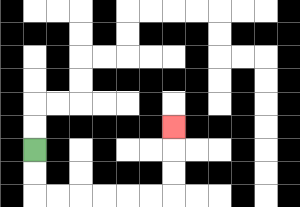{'start': '[1, 6]', 'end': '[7, 5]', 'path_directions': 'D,D,R,R,R,R,R,R,U,U,U', 'path_coordinates': '[[1, 6], [1, 7], [1, 8], [2, 8], [3, 8], [4, 8], [5, 8], [6, 8], [7, 8], [7, 7], [7, 6], [7, 5]]'}